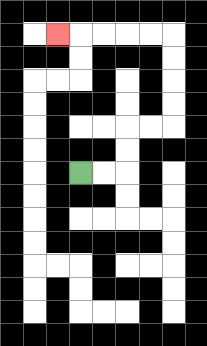{'start': '[3, 7]', 'end': '[2, 1]', 'path_directions': 'R,R,U,U,R,R,U,U,U,U,L,L,L,L,L', 'path_coordinates': '[[3, 7], [4, 7], [5, 7], [5, 6], [5, 5], [6, 5], [7, 5], [7, 4], [7, 3], [7, 2], [7, 1], [6, 1], [5, 1], [4, 1], [3, 1], [2, 1]]'}